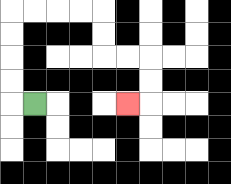{'start': '[1, 4]', 'end': '[5, 4]', 'path_directions': 'L,U,U,U,U,R,R,R,R,D,D,R,R,D,D,L', 'path_coordinates': '[[1, 4], [0, 4], [0, 3], [0, 2], [0, 1], [0, 0], [1, 0], [2, 0], [3, 0], [4, 0], [4, 1], [4, 2], [5, 2], [6, 2], [6, 3], [6, 4], [5, 4]]'}